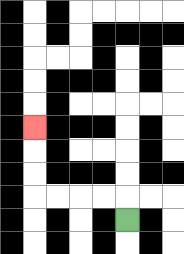{'start': '[5, 9]', 'end': '[1, 5]', 'path_directions': 'U,L,L,L,L,U,U,U', 'path_coordinates': '[[5, 9], [5, 8], [4, 8], [3, 8], [2, 8], [1, 8], [1, 7], [1, 6], [1, 5]]'}